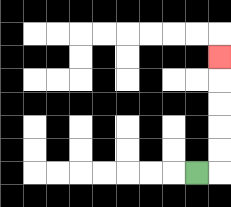{'start': '[8, 7]', 'end': '[9, 2]', 'path_directions': 'R,U,U,U,U,U', 'path_coordinates': '[[8, 7], [9, 7], [9, 6], [9, 5], [9, 4], [9, 3], [9, 2]]'}